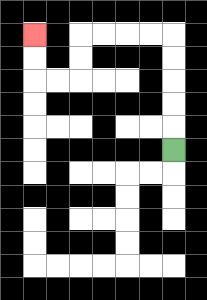{'start': '[7, 6]', 'end': '[1, 1]', 'path_directions': 'U,U,U,U,U,L,L,L,L,D,D,L,L,U,U', 'path_coordinates': '[[7, 6], [7, 5], [7, 4], [7, 3], [7, 2], [7, 1], [6, 1], [5, 1], [4, 1], [3, 1], [3, 2], [3, 3], [2, 3], [1, 3], [1, 2], [1, 1]]'}